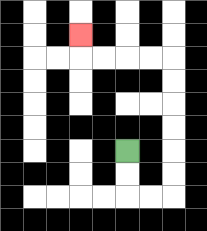{'start': '[5, 6]', 'end': '[3, 1]', 'path_directions': 'D,D,R,R,U,U,U,U,U,U,L,L,L,L,U', 'path_coordinates': '[[5, 6], [5, 7], [5, 8], [6, 8], [7, 8], [7, 7], [7, 6], [7, 5], [7, 4], [7, 3], [7, 2], [6, 2], [5, 2], [4, 2], [3, 2], [3, 1]]'}